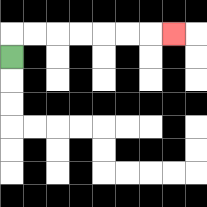{'start': '[0, 2]', 'end': '[7, 1]', 'path_directions': 'U,R,R,R,R,R,R,R', 'path_coordinates': '[[0, 2], [0, 1], [1, 1], [2, 1], [3, 1], [4, 1], [5, 1], [6, 1], [7, 1]]'}